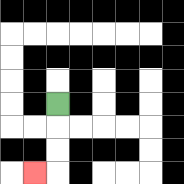{'start': '[2, 4]', 'end': '[1, 7]', 'path_directions': 'D,D,D,L', 'path_coordinates': '[[2, 4], [2, 5], [2, 6], [2, 7], [1, 7]]'}